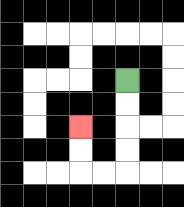{'start': '[5, 3]', 'end': '[3, 5]', 'path_directions': 'D,D,D,D,L,L,U,U', 'path_coordinates': '[[5, 3], [5, 4], [5, 5], [5, 6], [5, 7], [4, 7], [3, 7], [3, 6], [3, 5]]'}